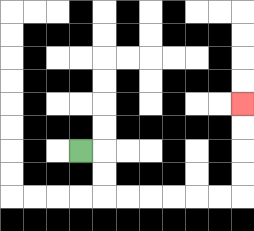{'start': '[3, 6]', 'end': '[10, 4]', 'path_directions': 'R,D,D,R,R,R,R,R,R,U,U,U,U', 'path_coordinates': '[[3, 6], [4, 6], [4, 7], [4, 8], [5, 8], [6, 8], [7, 8], [8, 8], [9, 8], [10, 8], [10, 7], [10, 6], [10, 5], [10, 4]]'}